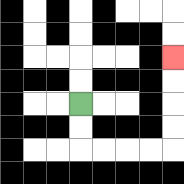{'start': '[3, 4]', 'end': '[7, 2]', 'path_directions': 'D,D,R,R,R,R,U,U,U,U', 'path_coordinates': '[[3, 4], [3, 5], [3, 6], [4, 6], [5, 6], [6, 6], [7, 6], [7, 5], [7, 4], [7, 3], [7, 2]]'}